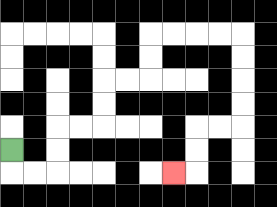{'start': '[0, 6]', 'end': '[7, 7]', 'path_directions': 'D,R,R,U,U,R,R,U,U,R,R,U,U,R,R,R,R,D,D,D,D,L,L,D,D,L', 'path_coordinates': '[[0, 6], [0, 7], [1, 7], [2, 7], [2, 6], [2, 5], [3, 5], [4, 5], [4, 4], [4, 3], [5, 3], [6, 3], [6, 2], [6, 1], [7, 1], [8, 1], [9, 1], [10, 1], [10, 2], [10, 3], [10, 4], [10, 5], [9, 5], [8, 5], [8, 6], [8, 7], [7, 7]]'}